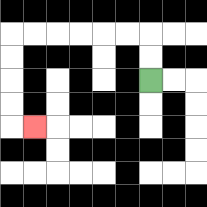{'start': '[6, 3]', 'end': '[1, 5]', 'path_directions': 'U,U,L,L,L,L,L,L,D,D,D,D,R', 'path_coordinates': '[[6, 3], [6, 2], [6, 1], [5, 1], [4, 1], [3, 1], [2, 1], [1, 1], [0, 1], [0, 2], [0, 3], [0, 4], [0, 5], [1, 5]]'}